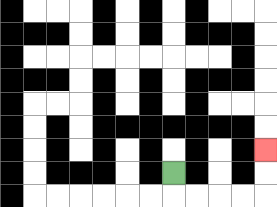{'start': '[7, 7]', 'end': '[11, 6]', 'path_directions': 'D,R,R,R,R,U,U', 'path_coordinates': '[[7, 7], [7, 8], [8, 8], [9, 8], [10, 8], [11, 8], [11, 7], [11, 6]]'}